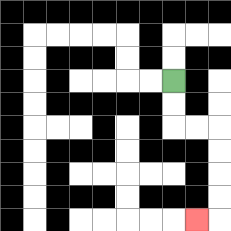{'start': '[7, 3]', 'end': '[8, 9]', 'path_directions': 'D,D,R,R,D,D,D,D,L', 'path_coordinates': '[[7, 3], [7, 4], [7, 5], [8, 5], [9, 5], [9, 6], [9, 7], [9, 8], [9, 9], [8, 9]]'}